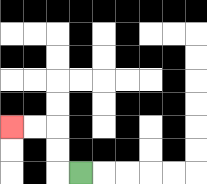{'start': '[3, 7]', 'end': '[0, 5]', 'path_directions': 'L,U,U,L,L', 'path_coordinates': '[[3, 7], [2, 7], [2, 6], [2, 5], [1, 5], [0, 5]]'}